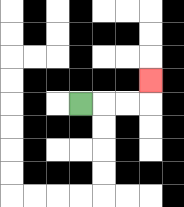{'start': '[3, 4]', 'end': '[6, 3]', 'path_directions': 'R,R,R,U', 'path_coordinates': '[[3, 4], [4, 4], [5, 4], [6, 4], [6, 3]]'}